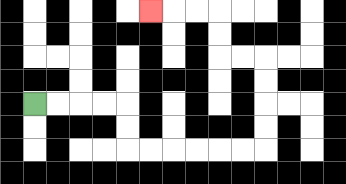{'start': '[1, 4]', 'end': '[6, 0]', 'path_directions': 'R,R,R,R,D,D,R,R,R,R,R,R,U,U,U,U,L,L,U,U,L,L,L', 'path_coordinates': '[[1, 4], [2, 4], [3, 4], [4, 4], [5, 4], [5, 5], [5, 6], [6, 6], [7, 6], [8, 6], [9, 6], [10, 6], [11, 6], [11, 5], [11, 4], [11, 3], [11, 2], [10, 2], [9, 2], [9, 1], [9, 0], [8, 0], [7, 0], [6, 0]]'}